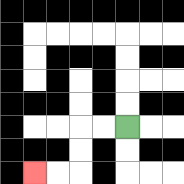{'start': '[5, 5]', 'end': '[1, 7]', 'path_directions': 'L,L,D,D,L,L', 'path_coordinates': '[[5, 5], [4, 5], [3, 5], [3, 6], [3, 7], [2, 7], [1, 7]]'}